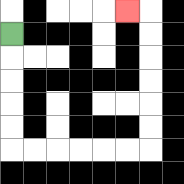{'start': '[0, 1]', 'end': '[5, 0]', 'path_directions': 'D,D,D,D,D,R,R,R,R,R,R,U,U,U,U,U,U,L', 'path_coordinates': '[[0, 1], [0, 2], [0, 3], [0, 4], [0, 5], [0, 6], [1, 6], [2, 6], [3, 6], [4, 6], [5, 6], [6, 6], [6, 5], [6, 4], [6, 3], [6, 2], [6, 1], [6, 0], [5, 0]]'}